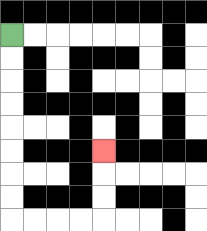{'start': '[0, 1]', 'end': '[4, 6]', 'path_directions': 'D,D,D,D,D,D,D,D,R,R,R,R,U,U,U', 'path_coordinates': '[[0, 1], [0, 2], [0, 3], [0, 4], [0, 5], [0, 6], [0, 7], [0, 8], [0, 9], [1, 9], [2, 9], [3, 9], [4, 9], [4, 8], [4, 7], [4, 6]]'}